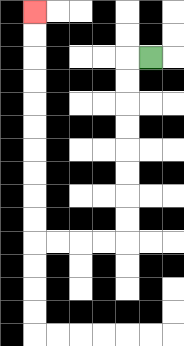{'start': '[6, 2]', 'end': '[1, 0]', 'path_directions': 'L,D,D,D,D,D,D,D,D,L,L,L,L,U,U,U,U,U,U,U,U,U,U', 'path_coordinates': '[[6, 2], [5, 2], [5, 3], [5, 4], [5, 5], [5, 6], [5, 7], [5, 8], [5, 9], [5, 10], [4, 10], [3, 10], [2, 10], [1, 10], [1, 9], [1, 8], [1, 7], [1, 6], [1, 5], [1, 4], [1, 3], [1, 2], [1, 1], [1, 0]]'}